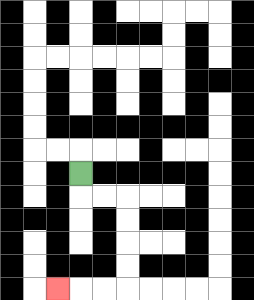{'start': '[3, 7]', 'end': '[2, 12]', 'path_directions': 'D,R,R,D,D,D,D,L,L,L', 'path_coordinates': '[[3, 7], [3, 8], [4, 8], [5, 8], [5, 9], [5, 10], [5, 11], [5, 12], [4, 12], [3, 12], [2, 12]]'}